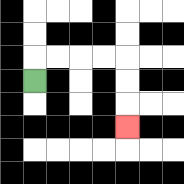{'start': '[1, 3]', 'end': '[5, 5]', 'path_directions': 'U,R,R,R,R,D,D,D', 'path_coordinates': '[[1, 3], [1, 2], [2, 2], [3, 2], [4, 2], [5, 2], [5, 3], [5, 4], [5, 5]]'}